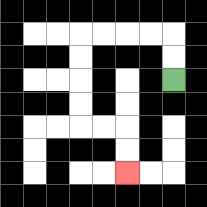{'start': '[7, 3]', 'end': '[5, 7]', 'path_directions': 'U,U,L,L,L,L,D,D,D,D,R,R,D,D', 'path_coordinates': '[[7, 3], [7, 2], [7, 1], [6, 1], [5, 1], [4, 1], [3, 1], [3, 2], [3, 3], [3, 4], [3, 5], [4, 5], [5, 5], [5, 6], [5, 7]]'}